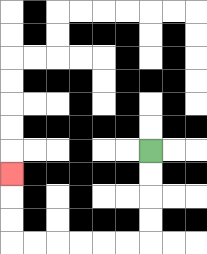{'start': '[6, 6]', 'end': '[0, 7]', 'path_directions': 'D,D,D,D,L,L,L,L,L,L,U,U,U', 'path_coordinates': '[[6, 6], [6, 7], [6, 8], [6, 9], [6, 10], [5, 10], [4, 10], [3, 10], [2, 10], [1, 10], [0, 10], [0, 9], [0, 8], [0, 7]]'}